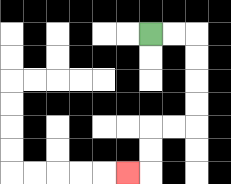{'start': '[6, 1]', 'end': '[5, 7]', 'path_directions': 'R,R,D,D,D,D,L,L,D,D,L', 'path_coordinates': '[[6, 1], [7, 1], [8, 1], [8, 2], [8, 3], [8, 4], [8, 5], [7, 5], [6, 5], [6, 6], [6, 7], [5, 7]]'}